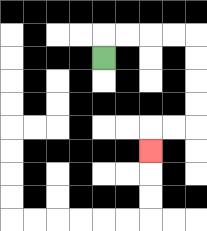{'start': '[4, 2]', 'end': '[6, 6]', 'path_directions': 'U,R,R,R,R,D,D,D,D,L,L,D', 'path_coordinates': '[[4, 2], [4, 1], [5, 1], [6, 1], [7, 1], [8, 1], [8, 2], [8, 3], [8, 4], [8, 5], [7, 5], [6, 5], [6, 6]]'}